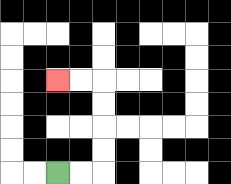{'start': '[2, 7]', 'end': '[2, 3]', 'path_directions': 'R,R,U,U,U,U,L,L', 'path_coordinates': '[[2, 7], [3, 7], [4, 7], [4, 6], [4, 5], [4, 4], [4, 3], [3, 3], [2, 3]]'}